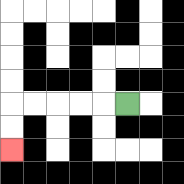{'start': '[5, 4]', 'end': '[0, 6]', 'path_directions': 'L,L,L,L,L,D,D', 'path_coordinates': '[[5, 4], [4, 4], [3, 4], [2, 4], [1, 4], [0, 4], [0, 5], [0, 6]]'}